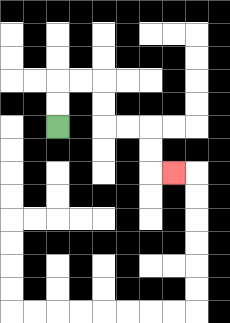{'start': '[2, 5]', 'end': '[7, 7]', 'path_directions': 'U,U,R,R,D,D,R,R,D,D,R', 'path_coordinates': '[[2, 5], [2, 4], [2, 3], [3, 3], [4, 3], [4, 4], [4, 5], [5, 5], [6, 5], [6, 6], [6, 7], [7, 7]]'}